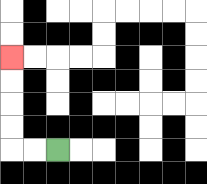{'start': '[2, 6]', 'end': '[0, 2]', 'path_directions': 'L,L,U,U,U,U', 'path_coordinates': '[[2, 6], [1, 6], [0, 6], [0, 5], [0, 4], [0, 3], [0, 2]]'}